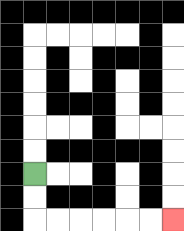{'start': '[1, 7]', 'end': '[7, 9]', 'path_directions': 'D,D,R,R,R,R,R,R', 'path_coordinates': '[[1, 7], [1, 8], [1, 9], [2, 9], [3, 9], [4, 9], [5, 9], [6, 9], [7, 9]]'}